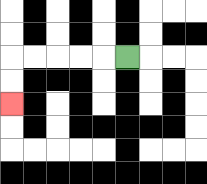{'start': '[5, 2]', 'end': '[0, 4]', 'path_directions': 'L,L,L,L,L,D,D', 'path_coordinates': '[[5, 2], [4, 2], [3, 2], [2, 2], [1, 2], [0, 2], [0, 3], [0, 4]]'}